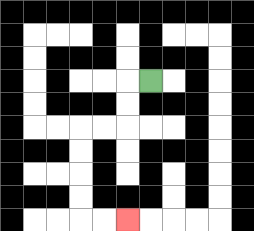{'start': '[6, 3]', 'end': '[5, 9]', 'path_directions': 'L,D,D,L,L,D,D,D,D,R,R', 'path_coordinates': '[[6, 3], [5, 3], [5, 4], [5, 5], [4, 5], [3, 5], [3, 6], [3, 7], [3, 8], [3, 9], [4, 9], [5, 9]]'}